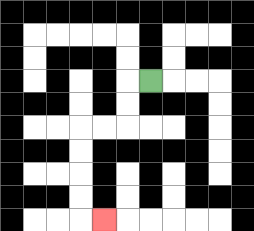{'start': '[6, 3]', 'end': '[4, 9]', 'path_directions': 'L,D,D,L,L,D,D,D,D,R', 'path_coordinates': '[[6, 3], [5, 3], [5, 4], [5, 5], [4, 5], [3, 5], [3, 6], [3, 7], [3, 8], [3, 9], [4, 9]]'}